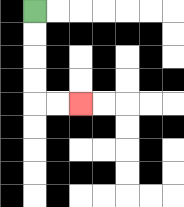{'start': '[1, 0]', 'end': '[3, 4]', 'path_directions': 'D,D,D,D,R,R', 'path_coordinates': '[[1, 0], [1, 1], [1, 2], [1, 3], [1, 4], [2, 4], [3, 4]]'}